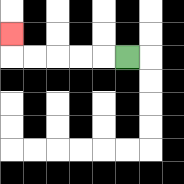{'start': '[5, 2]', 'end': '[0, 1]', 'path_directions': 'L,L,L,L,L,U', 'path_coordinates': '[[5, 2], [4, 2], [3, 2], [2, 2], [1, 2], [0, 2], [0, 1]]'}